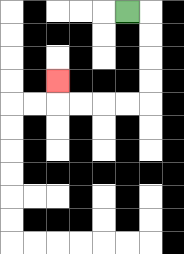{'start': '[5, 0]', 'end': '[2, 3]', 'path_directions': 'R,D,D,D,D,L,L,L,L,U', 'path_coordinates': '[[5, 0], [6, 0], [6, 1], [6, 2], [6, 3], [6, 4], [5, 4], [4, 4], [3, 4], [2, 4], [2, 3]]'}